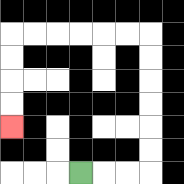{'start': '[3, 7]', 'end': '[0, 5]', 'path_directions': 'R,R,R,U,U,U,U,U,U,L,L,L,L,L,L,D,D,D,D', 'path_coordinates': '[[3, 7], [4, 7], [5, 7], [6, 7], [6, 6], [6, 5], [6, 4], [6, 3], [6, 2], [6, 1], [5, 1], [4, 1], [3, 1], [2, 1], [1, 1], [0, 1], [0, 2], [0, 3], [0, 4], [0, 5]]'}